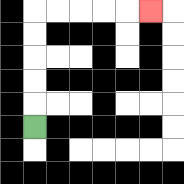{'start': '[1, 5]', 'end': '[6, 0]', 'path_directions': 'U,U,U,U,U,R,R,R,R,R', 'path_coordinates': '[[1, 5], [1, 4], [1, 3], [1, 2], [1, 1], [1, 0], [2, 0], [3, 0], [4, 0], [5, 0], [6, 0]]'}